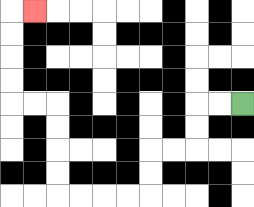{'start': '[10, 4]', 'end': '[1, 0]', 'path_directions': 'L,L,D,D,L,L,D,D,L,L,L,L,U,U,U,U,L,L,U,U,U,U,R', 'path_coordinates': '[[10, 4], [9, 4], [8, 4], [8, 5], [8, 6], [7, 6], [6, 6], [6, 7], [6, 8], [5, 8], [4, 8], [3, 8], [2, 8], [2, 7], [2, 6], [2, 5], [2, 4], [1, 4], [0, 4], [0, 3], [0, 2], [0, 1], [0, 0], [1, 0]]'}